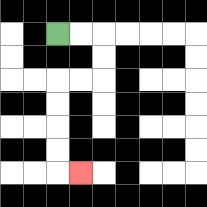{'start': '[2, 1]', 'end': '[3, 7]', 'path_directions': 'R,R,D,D,L,L,D,D,D,D,R', 'path_coordinates': '[[2, 1], [3, 1], [4, 1], [4, 2], [4, 3], [3, 3], [2, 3], [2, 4], [2, 5], [2, 6], [2, 7], [3, 7]]'}